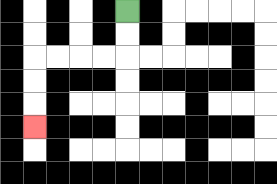{'start': '[5, 0]', 'end': '[1, 5]', 'path_directions': 'D,D,L,L,L,L,D,D,D', 'path_coordinates': '[[5, 0], [5, 1], [5, 2], [4, 2], [3, 2], [2, 2], [1, 2], [1, 3], [1, 4], [1, 5]]'}